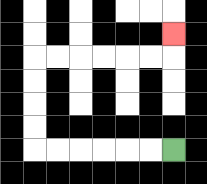{'start': '[7, 6]', 'end': '[7, 1]', 'path_directions': 'L,L,L,L,L,L,U,U,U,U,R,R,R,R,R,R,U', 'path_coordinates': '[[7, 6], [6, 6], [5, 6], [4, 6], [3, 6], [2, 6], [1, 6], [1, 5], [1, 4], [1, 3], [1, 2], [2, 2], [3, 2], [4, 2], [5, 2], [6, 2], [7, 2], [7, 1]]'}